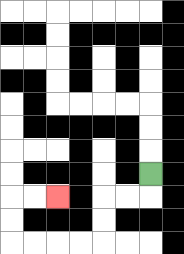{'start': '[6, 7]', 'end': '[2, 8]', 'path_directions': 'D,L,L,D,D,L,L,L,L,U,U,R,R', 'path_coordinates': '[[6, 7], [6, 8], [5, 8], [4, 8], [4, 9], [4, 10], [3, 10], [2, 10], [1, 10], [0, 10], [0, 9], [0, 8], [1, 8], [2, 8]]'}